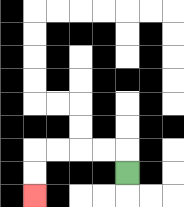{'start': '[5, 7]', 'end': '[1, 8]', 'path_directions': 'U,L,L,L,L,D,D', 'path_coordinates': '[[5, 7], [5, 6], [4, 6], [3, 6], [2, 6], [1, 6], [1, 7], [1, 8]]'}